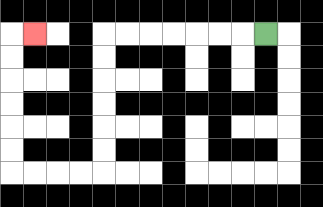{'start': '[11, 1]', 'end': '[1, 1]', 'path_directions': 'L,L,L,L,L,L,L,D,D,D,D,D,D,L,L,L,L,U,U,U,U,U,U,R', 'path_coordinates': '[[11, 1], [10, 1], [9, 1], [8, 1], [7, 1], [6, 1], [5, 1], [4, 1], [4, 2], [4, 3], [4, 4], [4, 5], [4, 6], [4, 7], [3, 7], [2, 7], [1, 7], [0, 7], [0, 6], [0, 5], [0, 4], [0, 3], [0, 2], [0, 1], [1, 1]]'}